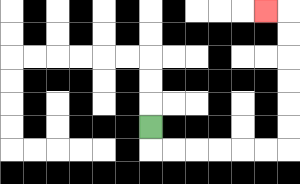{'start': '[6, 5]', 'end': '[11, 0]', 'path_directions': 'D,R,R,R,R,R,R,U,U,U,U,U,U,L', 'path_coordinates': '[[6, 5], [6, 6], [7, 6], [8, 6], [9, 6], [10, 6], [11, 6], [12, 6], [12, 5], [12, 4], [12, 3], [12, 2], [12, 1], [12, 0], [11, 0]]'}